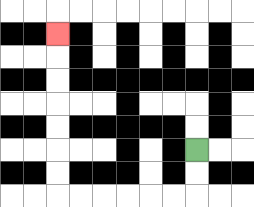{'start': '[8, 6]', 'end': '[2, 1]', 'path_directions': 'D,D,L,L,L,L,L,L,U,U,U,U,U,U,U', 'path_coordinates': '[[8, 6], [8, 7], [8, 8], [7, 8], [6, 8], [5, 8], [4, 8], [3, 8], [2, 8], [2, 7], [2, 6], [2, 5], [2, 4], [2, 3], [2, 2], [2, 1]]'}